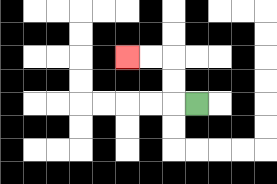{'start': '[8, 4]', 'end': '[5, 2]', 'path_directions': 'L,U,U,L,L', 'path_coordinates': '[[8, 4], [7, 4], [7, 3], [7, 2], [6, 2], [5, 2]]'}